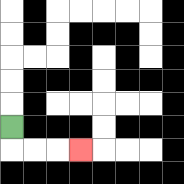{'start': '[0, 5]', 'end': '[3, 6]', 'path_directions': 'D,R,R,R', 'path_coordinates': '[[0, 5], [0, 6], [1, 6], [2, 6], [3, 6]]'}